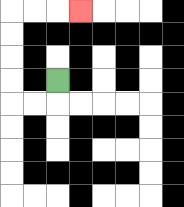{'start': '[2, 3]', 'end': '[3, 0]', 'path_directions': 'D,L,L,U,U,U,U,R,R,R', 'path_coordinates': '[[2, 3], [2, 4], [1, 4], [0, 4], [0, 3], [0, 2], [0, 1], [0, 0], [1, 0], [2, 0], [3, 0]]'}